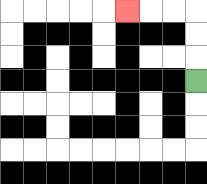{'start': '[8, 3]', 'end': '[5, 0]', 'path_directions': 'U,U,U,L,L,L', 'path_coordinates': '[[8, 3], [8, 2], [8, 1], [8, 0], [7, 0], [6, 0], [5, 0]]'}